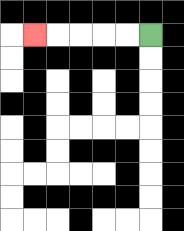{'start': '[6, 1]', 'end': '[1, 1]', 'path_directions': 'L,L,L,L,L', 'path_coordinates': '[[6, 1], [5, 1], [4, 1], [3, 1], [2, 1], [1, 1]]'}